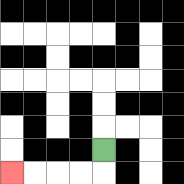{'start': '[4, 6]', 'end': '[0, 7]', 'path_directions': 'D,L,L,L,L', 'path_coordinates': '[[4, 6], [4, 7], [3, 7], [2, 7], [1, 7], [0, 7]]'}